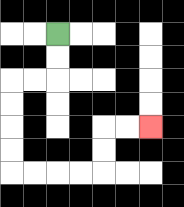{'start': '[2, 1]', 'end': '[6, 5]', 'path_directions': 'D,D,L,L,D,D,D,D,R,R,R,R,U,U,R,R', 'path_coordinates': '[[2, 1], [2, 2], [2, 3], [1, 3], [0, 3], [0, 4], [0, 5], [0, 6], [0, 7], [1, 7], [2, 7], [3, 7], [4, 7], [4, 6], [4, 5], [5, 5], [6, 5]]'}